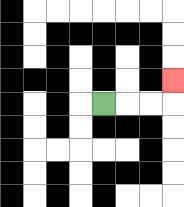{'start': '[4, 4]', 'end': '[7, 3]', 'path_directions': 'R,R,R,U', 'path_coordinates': '[[4, 4], [5, 4], [6, 4], [7, 4], [7, 3]]'}